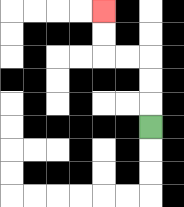{'start': '[6, 5]', 'end': '[4, 0]', 'path_directions': 'U,U,U,L,L,U,U', 'path_coordinates': '[[6, 5], [6, 4], [6, 3], [6, 2], [5, 2], [4, 2], [4, 1], [4, 0]]'}